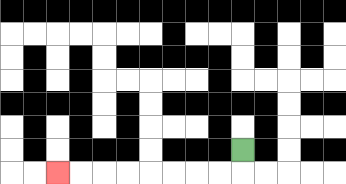{'start': '[10, 6]', 'end': '[2, 7]', 'path_directions': 'D,L,L,L,L,L,L,L,L', 'path_coordinates': '[[10, 6], [10, 7], [9, 7], [8, 7], [7, 7], [6, 7], [5, 7], [4, 7], [3, 7], [2, 7]]'}